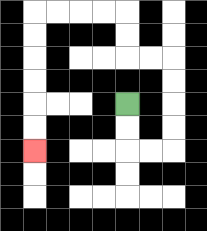{'start': '[5, 4]', 'end': '[1, 6]', 'path_directions': 'D,D,R,R,U,U,U,U,L,L,U,U,L,L,L,L,D,D,D,D,D,D', 'path_coordinates': '[[5, 4], [5, 5], [5, 6], [6, 6], [7, 6], [7, 5], [7, 4], [7, 3], [7, 2], [6, 2], [5, 2], [5, 1], [5, 0], [4, 0], [3, 0], [2, 0], [1, 0], [1, 1], [1, 2], [1, 3], [1, 4], [1, 5], [1, 6]]'}